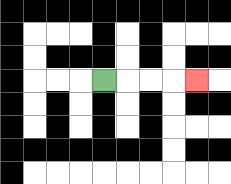{'start': '[4, 3]', 'end': '[8, 3]', 'path_directions': 'R,R,R,R', 'path_coordinates': '[[4, 3], [5, 3], [6, 3], [7, 3], [8, 3]]'}